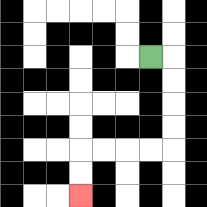{'start': '[6, 2]', 'end': '[3, 8]', 'path_directions': 'R,D,D,D,D,L,L,L,L,D,D', 'path_coordinates': '[[6, 2], [7, 2], [7, 3], [7, 4], [7, 5], [7, 6], [6, 6], [5, 6], [4, 6], [3, 6], [3, 7], [3, 8]]'}